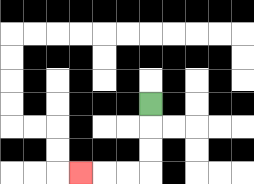{'start': '[6, 4]', 'end': '[3, 7]', 'path_directions': 'D,D,D,L,L,L', 'path_coordinates': '[[6, 4], [6, 5], [6, 6], [6, 7], [5, 7], [4, 7], [3, 7]]'}